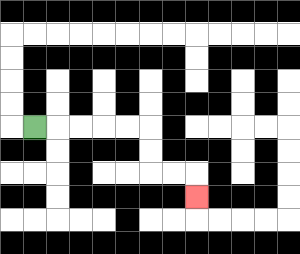{'start': '[1, 5]', 'end': '[8, 8]', 'path_directions': 'R,R,R,R,R,D,D,R,R,D', 'path_coordinates': '[[1, 5], [2, 5], [3, 5], [4, 5], [5, 5], [6, 5], [6, 6], [6, 7], [7, 7], [8, 7], [8, 8]]'}